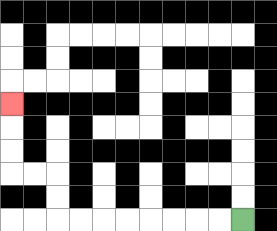{'start': '[10, 9]', 'end': '[0, 4]', 'path_directions': 'L,L,L,L,L,L,L,L,U,U,L,L,U,U,U', 'path_coordinates': '[[10, 9], [9, 9], [8, 9], [7, 9], [6, 9], [5, 9], [4, 9], [3, 9], [2, 9], [2, 8], [2, 7], [1, 7], [0, 7], [0, 6], [0, 5], [0, 4]]'}